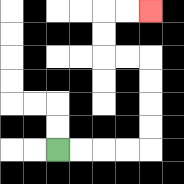{'start': '[2, 6]', 'end': '[6, 0]', 'path_directions': 'R,R,R,R,U,U,U,U,L,L,U,U,R,R', 'path_coordinates': '[[2, 6], [3, 6], [4, 6], [5, 6], [6, 6], [6, 5], [6, 4], [6, 3], [6, 2], [5, 2], [4, 2], [4, 1], [4, 0], [5, 0], [6, 0]]'}